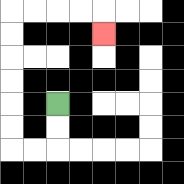{'start': '[2, 4]', 'end': '[4, 1]', 'path_directions': 'D,D,L,L,U,U,U,U,U,U,R,R,R,R,D', 'path_coordinates': '[[2, 4], [2, 5], [2, 6], [1, 6], [0, 6], [0, 5], [0, 4], [0, 3], [0, 2], [0, 1], [0, 0], [1, 0], [2, 0], [3, 0], [4, 0], [4, 1]]'}